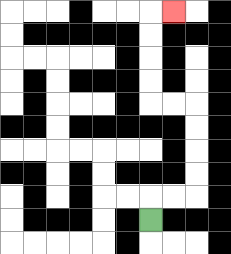{'start': '[6, 9]', 'end': '[7, 0]', 'path_directions': 'U,R,R,U,U,U,U,L,L,U,U,U,U,R', 'path_coordinates': '[[6, 9], [6, 8], [7, 8], [8, 8], [8, 7], [8, 6], [8, 5], [8, 4], [7, 4], [6, 4], [6, 3], [6, 2], [6, 1], [6, 0], [7, 0]]'}